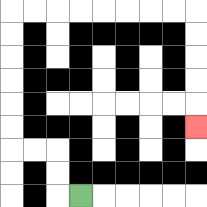{'start': '[3, 8]', 'end': '[8, 5]', 'path_directions': 'L,U,U,L,L,U,U,U,U,U,U,R,R,R,R,R,R,R,R,D,D,D,D,D', 'path_coordinates': '[[3, 8], [2, 8], [2, 7], [2, 6], [1, 6], [0, 6], [0, 5], [0, 4], [0, 3], [0, 2], [0, 1], [0, 0], [1, 0], [2, 0], [3, 0], [4, 0], [5, 0], [6, 0], [7, 0], [8, 0], [8, 1], [8, 2], [8, 3], [8, 4], [8, 5]]'}